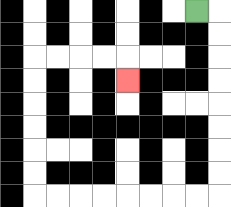{'start': '[8, 0]', 'end': '[5, 3]', 'path_directions': 'R,D,D,D,D,D,D,D,D,L,L,L,L,L,L,L,L,U,U,U,U,U,U,R,R,R,R,D', 'path_coordinates': '[[8, 0], [9, 0], [9, 1], [9, 2], [9, 3], [9, 4], [9, 5], [9, 6], [9, 7], [9, 8], [8, 8], [7, 8], [6, 8], [5, 8], [4, 8], [3, 8], [2, 8], [1, 8], [1, 7], [1, 6], [1, 5], [1, 4], [1, 3], [1, 2], [2, 2], [3, 2], [4, 2], [5, 2], [5, 3]]'}